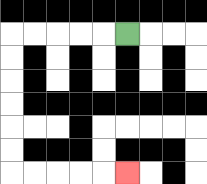{'start': '[5, 1]', 'end': '[5, 7]', 'path_directions': 'L,L,L,L,L,D,D,D,D,D,D,R,R,R,R,R', 'path_coordinates': '[[5, 1], [4, 1], [3, 1], [2, 1], [1, 1], [0, 1], [0, 2], [0, 3], [0, 4], [0, 5], [0, 6], [0, 7], [1, 7], [2, 7], [3, 7], [4, 7], [5, 7]]'}